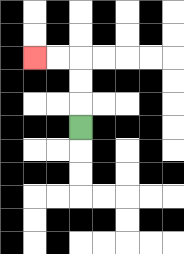{'start': '[3, 5]', 'end': '[1, 2]', 'path_directions': 'U,U,U,L,L', 'path_coordinates': '[[3, 5], [3, 4], [3, 3], [3, 2], [2, 2], [1, 2]]'}